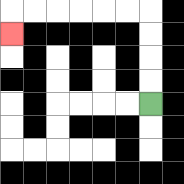{'start': '[6, 4]', 'end': '[0, 1]', 'path_directions': 'U,U,U,U,L,L,L,L,L,L,D', 'path_coordinates': '[[6, 4], [6, 3], [6, 2], [6, 1], [6, 0], [5, 0], [4, 0], [3, 0], [2, 0], [1, 0], [0, 0], [0, 1]]'}